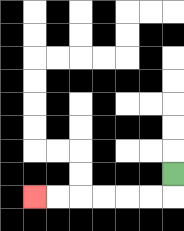{'start': '[7, 7]', 'end': '[1, 8]', 'path_directions': 'D,L,L,L,L,L,L', 'path_coordinates': '[[7, 7], [7, 8], [6, 8], [5, 8], [4, 8], [3, 8], [2, 8], [1, 8]]'}